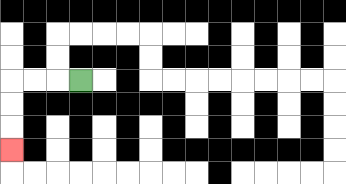{'start': '[3, 3]', 'end': '[0, 6]', 'path_directions': 'L,L,L,D,D,D', 'path_coordinates': '[[3, 3], [2, 3], [1, 3], [0, 3], [0, 4], [0, 5], [0, 6]]'}